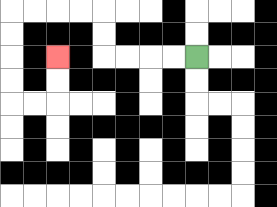{'start': '[8, 2]', 'end': '[2, 2]', 'path_directions': 'L,L,L,L,U,U,L,L,L,L,D,D,D,D,R,R,U,U', 'path_coordinates': '[[8, 2], [7, 2], [6, 2], [5, 2], [4, 2], [4, 1], [4, 0], [3, 0], [2, 0], [1, 0], [0, 0], [0, 1], [0, 2], [0, 3], [0, 4], [1, 4], [2, 4], [2, 3], [2, 2]]'}